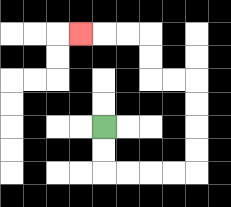{'start': '[4, 5]', 'end': '[3, 1]', 'path_directions': 'D,D,R,R,R,R,U,U,U,U,L,L,U,U,L,L,L', 'path_coordinates': '[[4, 5], [4, 6], [4, 7], [5, 7], [6, 7], [7, 7], [8, 7], [8, 6], [8, 5], [8, 4], [8, 3], [7, 3], [6, 3], [6, 2], [6, 1], [5, 1], [4, 1], [3, 1]]'}